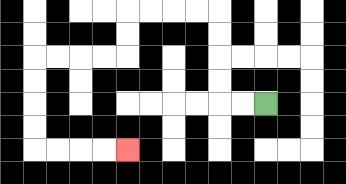{'start': '[11, 4]', 'end': '[5, 6]', 'path_directions': 'L,L,U,U,U,U,L,L,L,L,D,D,L,L,L,L,D,D,D,D,R,R,R,R', 'path_coordinates': '[[11, 4], [10, 4], [9, 4], [9, 3], [9, 2], [9, 1], [9, 0], [8, 0], [7, 0], [6, 0], [5, 0], [5, 1], [5, 2], [4, 2], [3, 2], [2, 2], [1, 2], [1, 3], [1, 4], [1, 5], [1, 6], [2, 6], [3, 6], [4, 6], [5, 6]]'}